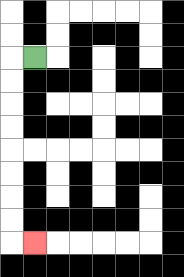{'start': '[1, 2]', 'end': '[1, 10]', 'path_directions': 'L,D,D,D,D,D,D,D,D,R', 'path_coordinates': '[[1, 2], [0, 2], [0, 3], [0, 4], [0, 5], [0, 6], [0, 7], [0, 8], [0, 9], [0, 10], [1, 10]]'}